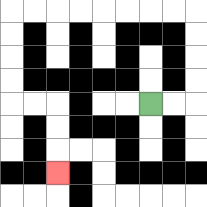{'start': '[6, 4]', 'end': '[2, 7]', 'path_directions': 'R,R,U,U,U,U,L,L,L,L,L,L,L,L,D,D,D,D,R,R,D,D,D', 'path_coordinates': '[[6, 4], [7, 4], [8, 4], [8, 3], [8, 2], [8, 1], [8, 0], [7, 0], [6, 0], [5, 0], [4, 0], [3, 0], [2, 0], [1, 0], [0, 0], [0, 1], [0, 2], [0, 3], [0, 4], [1, 4], [2, 4], [2, 5], [2, 6], [2, 7]]'}